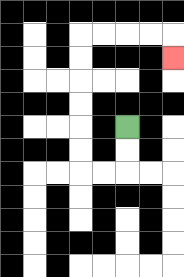{'start': '[5, 5]', 'end': '[7, 2]', 'path_directions': 'D,D,L,L,U,U,U,U,U,U,R,R,R,R,D', 'path_coordinates': '[[5, 5], [5, 6], [5, 7], [4, 7], [3, 7], [3, 6], [3, 5], [3, 4], [3, 3], [3, 2], [3, 1], [4, 1], [5, 1], [6, 1], [7, 1], [7, 2]]'}